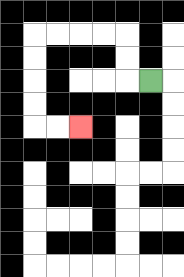{'start': '[6, 3]', 'end': '[3, 5]', 'path_directions': 'L,U,U,L,L,L,L,D,D,D,D,R,R', 'path_coordinates': '[[6, 3], [5, 3], [5, 2], [5, 1], [4, 1], [3, 1], [2, 1], [1, 1], [1, 2], [1, 3], [1, 4], [1, 5], [2, 5], [3, 5]]'}